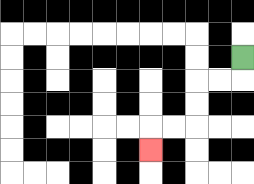{'start': '[10, 2]', 'end': '[6, 6]', 'path_directions': 'D,L,L,D,D,L,L,D', 'path_coordinates': '[[10, 2], [10, 3], [9, 3], [8, 3], [8, 4], [8, 5], [7, 5], [6, 5], [6, 6]]'}